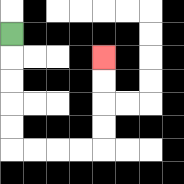{'start': '[0, 1]', 'end': '[4, 2]', 'path_directions': 'D,D,D,D,D,R,R,R,R,U,U,U,U', 'path_coordinates': '[[0, 1], [0, 2], [0, 3], [0, 4], [0, 5], [0, 6], [1, 6], [2, 6], [3, 6], [4, 6], [4, 5], [4, 4], [4, 3], [4, 2]]'}